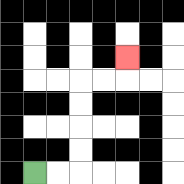{'start': '[1, 7]', 'end': '[5, 2]', 'path_directions': 'R,R,U,U,U,U,R,R,U', 'path_coordinates': '[[1, 7], [2, 7], [3, 7], [3, 6], [3, 5], [3, 4], [3, 3], [4, 3], [5, 3], [5, 2]]'}